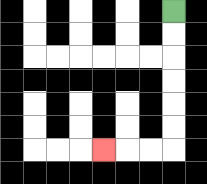{'start': '[7, 0]', 'end': '[4, 6]', 'path_directions': 'D,D,D,D,D,D,L,L,L', 'path_coordinates': '[[7, 0], [7, 1], [7, 2], [7, 3], [7, 4], [7, 5], [7, 6], [6, 6], [5, 6], [4, 6]]'}